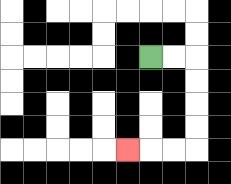{'start': '[6, 2]', 'end': '[5, 6]', 'path_directions': 'R,R,D,D,D,D,L,L,L', 'path_coordinates': '[[6, 2], [7, 2], [8, 2], [8, 3], [8, 4], [8, 5], [8, 6], [7, 6], [6, 6], [5, 6]]'}